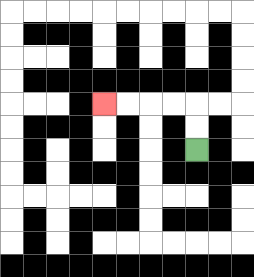{'start': '[8, 6]', 'end': '[4, 4]', 'path_directions': 'U,U,L,L,L,L', 'path_coordinates': '[[8, 6], [8, 5], [8, 4], [7, 4], [6, 4], [5, 4], [4, 4]]'}